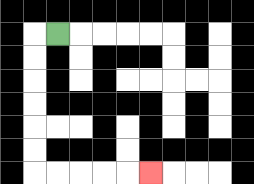{'start': '[2, 1]', 'end': '[6, 7]', 'path_directions': 'L,D,D,D,D,D,D,R,R,R,R,R', 'path_coordinates': '[[2, 1], [1, 1], [1, 2], [1, 3], [1, 4], [1, 5], [1, 6], [1, 7], [2, 7], [3, 7], [4, 7], [5, 7], [6, 7]]'}